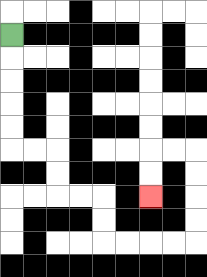{'start': '[0, 1]', 'end': '[6, 8]', 'path_directions': 'D,D,D,D,D,R,R,D,D,R,R,D,D,R,R,R,R,U,U,U,U,L,L,D,D', 'path_coordinates': '[[0, 1], [0, 2], [0, 3], [0, 4], [0, 5], [0, 6], [1, 6], [2, 6], [2, 7], [2, 8], [3, 8], [4, 8], [4, 9], [4, 10], [5, 10], [6, 10], [7, 10], [8, 10], [8, 9], [8, 8], [8, 7], [8, 6], [7, 6], [6, 6], [6, 7], [6, 8]]'}